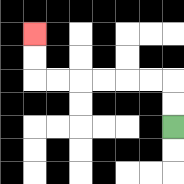{'start': '[7, 5]', 'end': '[1, 1]', 'path_directions': 'U,U,L,L,L,L,L,L,U,U', 'path_coordinates': '[[7, 5], [7, 4], [7, 3], [6, 3], [5, 3], [4, 3], [3, 3], [2, 3], [1, 3], [1, 2], [1, 1]]'}